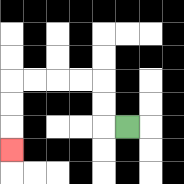{'start': '[5, 5]', 'end': '[0, 6]', 'path_directions': 'L,U,U,L,L,L,L,D,D,D', 'path_coordinates': '[[5, 5], [4, 5], [4, 4], [4, 3], [3, 3], [2, 3], [1, 3], [0, 3], [0, 4], [0, 5], [0, 6]]'}